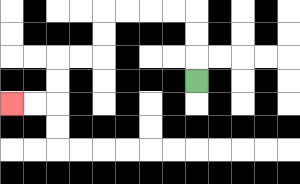{'start': '[8, 3]', 'end': '[0, 4]', 'path_directions': 'U,U,U,L,L,L,L,D,D,L,L,D,D,L,L', 'path_coordinates': '[[8, 3], [8, 2], [8, 1], [8, 0], [7, 0], [6, 0], [5, 0], [4, 0], [4, 1], [4, 2], [3, 2], [2, 2], [2, 3], [2, 4], [1, 4], [0, 4]]'}